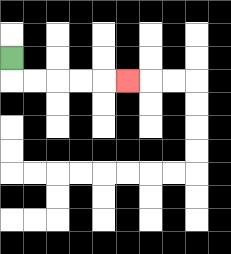{'start': '[0, 2]', 'end': '[5, 3]', 'path_directions': 'D,R,R,R,R,R', 'path_coordinates': '[[0, 2], [0, 3], [1, 3], [2, 3], [3, 3], [4, 3], [5, 3]]'}